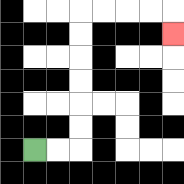{'start': '[1, 6]', 'end': '[7, 1]', 'path_directions': 'R,R,U,U,U,U,U,U,R,R,R,R,D', 'path_coordinates': '[[1, 6], [2, 6], [3, 6], [3, 5], [3, 4], [3, 3], [3, 2], [3, 1], [3, 0], [4, 0], [5, 0], [6, 0], [7, 0], [7, 1]]'}